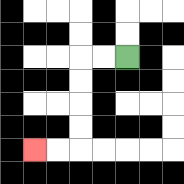{'start': '[5, 2]', 'end': '[1, 6]', 'path_directions': 'L,L,D,D,D,D,L,L', 'path_coordinates': '[[5, 2], [4, 2], [3, 2], [3, 3], [3, 4], [3, 5], [3, 6], [2, 6], [1, 6]]'}